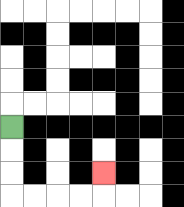{'start': '[0, 5]', 'end': '[4, 7]', 'path_directions': 'D,D,D,R,R,R,R,U', 'path_coordinates': '[[0, 5], [0, 6], [0, 7], [0, 8], [1, 8], [2, 8], [3, 8], [4, 8], [4, 7]]'}